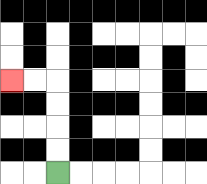{'start': '[2, 7]', 'end': '[0, 3]', 'path_directions': 'U,U,U,U,L,L', 'path_coordinates': '[[2, 7], [2, 6], [2, 5], [2, 4], [2, 3], [1, 3], [0, 3]]'}